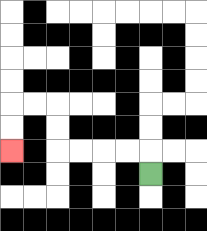{'start': '[6, 7]', 'end': '[0, 6]', 'path_directions': 'U,L,L,L,L,U,U,L,L,D,D', 'path_coordinates': '[[6, 7], [6, 6], [5, 6], [4, 6], [3, 6], [2, 6], [2, 5], [2, 4], [1, 4], [0, 4], [0, 5], [0, 6]]'}